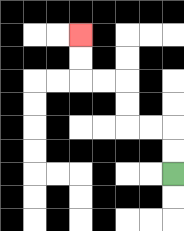{'start': '[7, 7]', 'end': '[3, 1]', 'path_directions': 'U,U,L,L,U,U,L,L,U,U', 'path_coordinates': '[[7, 7], [7, 6], [7, 5], [6, 5], [5, 5], [5, 4], [5, 3], [4, 3], [3, 3], [3, 2], [3, 1]]'}